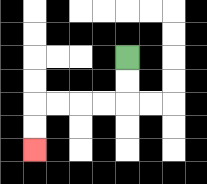{'start': '[5, 2]', 'end': '[1, 6]', 'path_directions': 'D,D,L,L,L,L,D,D', 'path_coordinates': '[[5, 2], [5, 3], [5, 4], [4, 4], [3, 4], [2, 4], [1, 4], [1, 5], [1, 6]]'}